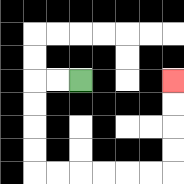{'start': '[3, 3]', 'end': '[7, 3]', 'path_directions': 'L,L,D,D,D,D,R,R,R,R,R,R,U,U,U,U', 'path_coordinates': '[[3, 3], [2, 3], [1, 3], [1, 4], [1, 5], [1, 6], [1, 7], [2, 7], [3, 7], [4, 7], [5, 7], [6, 7], [7, 7], [7, 6], [7, 5], [7, 4], [7, 3]]'}